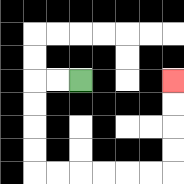{'start': '[3, 3]', 'end': '[7, 3]', 'path_directions': 'L,L,D,D,D,D,R,R,R,R,R,R,U,U,U,U', 'path_coordinates': '[[3, 3], [2, 3], [1, 3], [1, 4], [1, 5], [1, 6], [1, 7], [2, 7], [3, 7], [4, 7], [5, 7], [6, 7], [7, 7], [7, 6], [7, 5], [7, 4], [7, 3]]'}